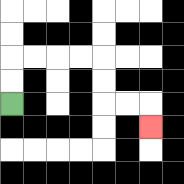{'start': '[0, 4]', 'end': '[6, 5]', 'path_directions': 'U,U,R,R,R,R,D,D,R,R,D', 'path_coordinates': '[[0, 4], [0, 3], [0, 2], [1, 2], [2, 2], [3, 2], [4, 2], [4, 3], [4, 4], [5, 4], [6, 4], [6, 5]]'}